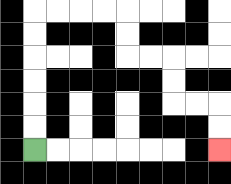{'start': '[1, 6]', 'end': '[9, 6]', 'path_directions': 'U,U,U,U,U,U,R,R,R,R,D,D,R,R,D,D,R,R,D,D', 'path_coordinates': '[[1, 6], [1, 5], [1, 4], [1, 3], [1, 2], [1, 1], [1, 0], [2, 0], [3, 0], [4, 0], [5, 0], [5, 1], [5, 2], [6, 2], [7, 2], [7, 3], [7, 4], [8, 4], [9, 4], [9, 5], [9, 6]]'}